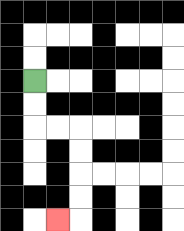{'start': '[1, 3]', 'end': '[2, 9]', 'path_directions': 'D,D,R,R,D,D,D,D,L', 'path_coordinates': '[[1, 3], [1, 4], [1, 5], [2, 5], [3, 5], [3, 6], [3, 7], [3, 8], [3, 9], [2, 9]]'}